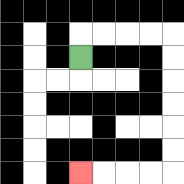{'start': '[3, 2]', 'end': '[3, 7]', 'path_directions': 'U,R,R,R,R,D,D,D,D,D,D,L,L,L,L', 'path_coordinates': '[[3, 2], [3, 1], [4, 1], [5, 1], [6, 1], [7, 1], [7, 2], [7, 3], [7, 4], [7, 5], [7, 6], [7, 7], [6, 7], [5, 7], [4, 7], [3, 7]]'}